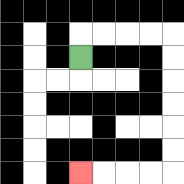{'start': '[3, 2]', 'end': '[3, 7]', 'path_directions': 'U,R,R,R,R,D,D,D,D,D,D,L,L,L,L', 'path_coordinates': '[[3, 2], [3, 1], [4, 1], [5, 1], [6, 1], [7, 1], [7, 2], [7, 3], [7, 4], [7, 5], [7, 6], [7, 7], [6, 7], [5, 7], [4, 7], [3, 7]]'}